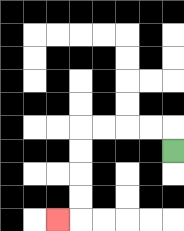{'start': '[7, 6]', 'end': '[2, 9]', 'path_directions': 'U,L,L,L,L,D,D,D,D,L', 'path_coordinates': '[[7, 6], [7, 5], [6, 5], [5, 5], [4, 5], [3, 5], [3, 6], [3, 7], [3, 8], [3, 9], [2, 9]]'}